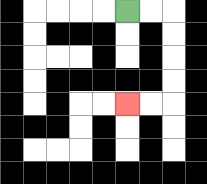{'start': '[5, 0]', 'end': '[5, 4]', 'path_directions': 'R,R,D,D,D,D,L,L', 'path_coordinates': '[[5, 0], [6, 0], [7, 0], [7, 1], [7, 2], [7, 3], [7, 4], [6, 4], [5, 4]]'}